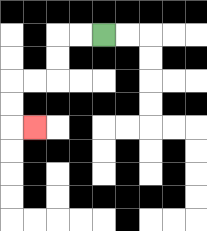{'start': '[4, 1]', 'end': '[1, 5]', 'path_directions': 'L,L,D,D,L,L,D,D,R', 'path_coordinates': '[[4, 1], [3, 1], [2, 1], [2, 2], [2, 3], [1, 3], [0, 3], [0, 4], [0, 5], [1, 5]]'}